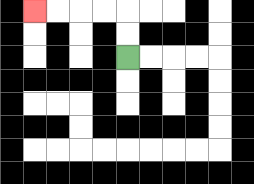{'start': '[5, 2]', 'end': '[1, 0]', 'path_directions': 'U,U,L,L,L,L', 'path_coordinates': '[[5, 2], [5, 1], [5, 0], [4, 0], [3, 0], [2, 0], [1, 0]]'}